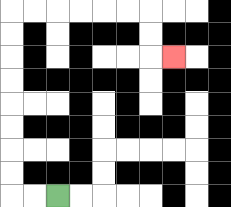{'start': '[2, 8]', 'end': '[7, 2]', 'path_directions': 'L,L,U,U,U,U,U,U,U,U,R,R,R,R,R,R,D,D,R', 'path_coordinates': '[[2, 8], [1, 8], [0, 8], [0, 7], [0, 6], [0, 5], [0, 4], [0, 3], [0, 2], [0, 1], [0, 0], [1, 0], [2, 0], [3, 0], [4, 0], [5, 0], [6, 0], [6, 1], [6, 2], [7, 2]]'}